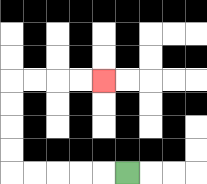{'start': '[5, 7]', 'end': '[4, 3]', 'path_directions': 'L,L,L,L,L,U,U,U,U,R,R,R,R', 'path_coordinates': '[[5, 7], [4, 7], [3, 7], [2, 7], [1, 7], [0, 7], [0, 6], [0, 5], [0, 4], [0, 3], [1, 3], [2, 3], [3, 3], [4, 3]]'}